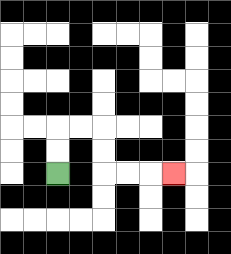{'start': '[2, 7]', 'end': '[7, 7]', 'path_directions': 'U,U,R,R,D,D,R,R,R', 'path_coordinates': '[[2, 7], [2, 6], [2, 5], [3, 5], [4, 5], [4, 6], [4, 7], [5, 7], [6, 7], [7, 7]]'}